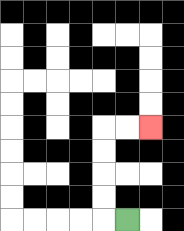{'start': '[5, 9]', 'end': '[6, 5]', 'path_directions': 'L,U,U,U,U,R,R', 'path_coordinates': '[[5, 9], [4, 9], [4, 8], [4, 7], [4, 6], [4, 5], [5, 5], [6, 5]]'}